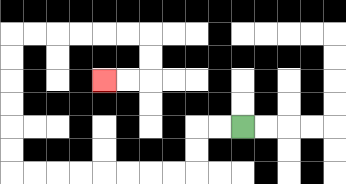{'start': '[10, 5]', 'end': '[4, 3]', 'path_directions': 'L,L,D,D,L,L,L,L,L,L,L,L,U,U,U,U,U,U,R,R,R,R,R,R,D,D,L,L', 'path_coordinates': '[[10, 5], [9, 5], [8, 5], [8, 6], [8, 7], [7, 7], [6, 7], [5, 7], [4, 7], [3, 7], [2, 7], [1, 7], [0, 7], [0, 6], [0, 5], [0, 4], [0, 3], [0, 2], [0, 1], [1, 1], [2, 1], [3, 1], [4, 1], [5, 1], [6, 1], [6, 2], [6, 3], [5, 3], [4, 3]]'}